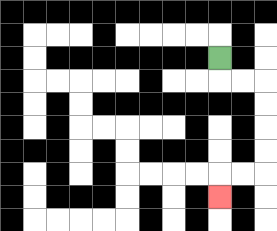{'start': '[9, 2]', 'end': '[9, 8]', 'path_directions': 'D,R,R,D,D,D,D,L,L,D', 'path_coordinates': '[[9, 2], [9, 3], [10, 3], [11, 3], [11, 4], [11, 5], [11, 6], [11, 7], [10, 7], [9, 7], [9, 8]]'}